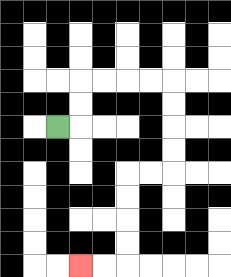{'start': '[2, 5]', 'end': '[3, 11]', 'path_directions': 'R,U,U,R,R,R,R,D,D,D,D,L,L,D,D,D,D,L,L', 'path_coordinates': '[[2, 5], [3, 5], [3, 4], [3, 3], [4, 3], [5, 3], [6, 3], [7, 3], [7, 4], [7, 5], [7, 6], [7, 7], [6, 7], [5, 7], [5, 8], [5, 9], [5, 10], [5, 11], [4, 11], [3, 11]]'}